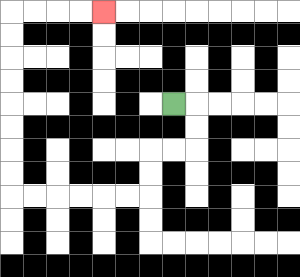{'start': '[7, 4]', 'end': '[4, 0]', 'path_directions': 'R,D,D,L,L,D,D,L,L,L,L,L,L,U,U,U,U,U,U,U,U,R,R,R,R', 'path_coordinates': '[[7, 4], [8, 4], [8, 5], [8, 6], [7, 6], [6, 6], [6, 7], [6, 8], [5, 8], [4, 8], [3, 8], [2, 8], [1, 8], [0, 8], [0, 7], [0, 6], [0, 5], [0, 4], [0, 3], [0, 2], [0, 1], [0, 0], [1, 0], [2, 0], [3, 0], [4, 0]]'}